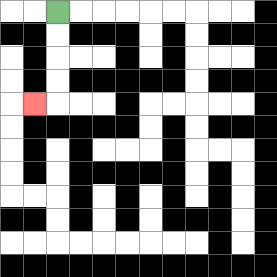{'start': '[2, 0]', 'end': '[1, 4]', 'path_directions': 'D,D,D,D,L', 'path_coordinates': '[[2, 0], [2, 1], [2, 2], [2, 3], [2, 4], [1, 4]]'}